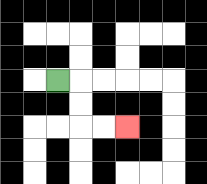{'start': '[2, 3]', 'end': '[5, 5]', 'path_directions': 'R,D,D,R,R', 'path_coordinates': '[[2, 3], [3, 3], [3, 4], [3, 5], [4, 5], [5, 5]]'}